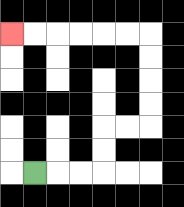{'start': '[1, 7]', 'end': '[0, 1]', 'path_directions': 'R,R,R,U,U,R,R,U,U,U,U,L,L,L,L,L,L', 'path_coordinates': '[[1, 7], [2, 7], [3, 7], [4, 7], [4, 6], [4, 5], [5, 5], [6, 5], [6, 4], [6, 3], [6, 2], [6, 1], [5, 1], [4, 1], [3, 1], [2, 1], [1, 1], [0, 1]]'}